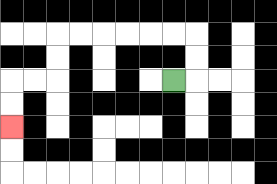{'start': '[7, 3]', 'end': '[0, 5]', 'path_directions': 'R,U,U,L,L,L,L,L,L,D,D,L,L,D,D', 'path_coordinates': '[[7, 3], [8, 3], [8, 2], [8, 1], [7, 1], [6, 1], [5, 1], [4, 1], [3, 1], [2, 1], [2, 2], [2, 3], [1, 3], [0, 3], [0, 4], [0, 5]]'}